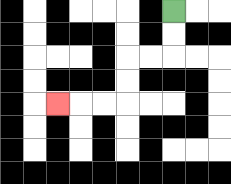{'start': '[7, 0]', 'end': '[2, 4]', 'path_directions': 'D,D,L,L,D,D,L,L,L', 'path_coordinates': '[[7, 0], [7, 1], [7, 2], [6, 2], [5, 2], [5, 3], [5, 4], [4, 4], [3, 4], [2, 4]]'}